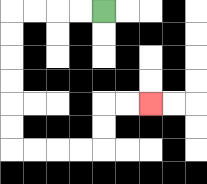{'start': '[4, 0]', 'end': '[6, 4]', 'path_directions': 'L,L,L,L,D,D,D,D,D,D,R,R,R,R,U,U,R,R', 'path_coordinates': '[[4, 0], [3, 0], [2, 0], [1, 0], [0, 0], [0, 1], [0, 2], [0, 3], [0, 4], [0, 5], [0, 6], [1, 6], [2, 6], [3, 6], [4, 6], [4, 5], [4, 4], [5, 4], [6, 4]]'}